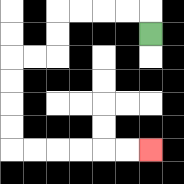{'start': '[6, 1]', 'end': '[6, 6]', 'path_directions': 'U,L,L,L,L,D,D,L,L,D,D,D,D,R,R,R,R,R,R', 'path_coordinates': '[[6, 1], [6, 0], [5, 0], [4, 0], [3, 0], [2, 0], [2, 1], [2, 2], [1, 2], [0, 2], [0, 3], [0, 4], [0, 5], [0, 6], [1, 6], [2, 6], [3, 6], [4, 6], [5, 6], [6, 6]]'}